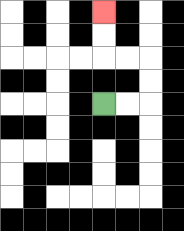{'start': '[4, 4]', 'end': '[4, 0]', 'path_directions': 'R,R,U,U,L,L,U,U', 'path_coordinates': '[[4, 4], [5, 4], [6, 4], [6, 3], [6, 2], [5, 2], [4, 2], [4, 1], [4, 0]]'}